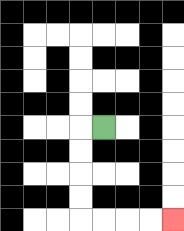{'start': '[4, 5]', 'end': '[7, 9]', 'path_directions': 'L,D,D,D,D,R,R,R,R', 'path_coordinates': '[[4, 5], [3, 5], [3, 6], [3, 7], [3, 8], [3, 9], [4, 9], [5, 9], [6, 9], [7, 9]]'}